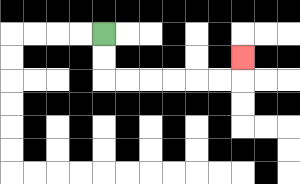{'start': '[4, 1]', 'end': '[10, 2]', 'path_directions': 'D,D,R,R,R,R,R,R,U', 'path_coordinates': '[[4, 1], [4, 2], [4, 3], [5, 3], [6, 3], [7, 3], [8, 3], [9, 3], [10, 3], [10, 2]]'}